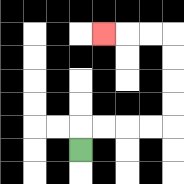{'start': '[3, 6]', 'end': '[4, 1]', 'path_directions': 'U,R,R,R,R,U,U,U,U,L,L,L', 'path_coordinates': '[[3, 6], [3, 5], [4, 5], [5, 5], [6, 5], [7, 5], [7, 4], [7, 3], [7, 2], [7, 1], [6, 1], [5, 1], [4, 1]]'}